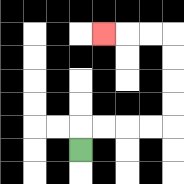{'start': '[3, 6]', 'end': '[4, 1]', 'path_directions': 'U,R,R,R,R,U,U,U,U,L,L,L', 'path_coordinates': '[[3, 6], [3, 5], [4, 5], [5, 5], [6, 5], [7, 5], [7, 4], [7, 3], [7, 2], [7, 1], [6, 1], [5, 1], [4, 1]]'}